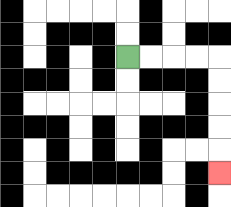{'start': '[5, 2]', 'end': '[9, 7]', 'path_directions': 'R,R,R,R,D,D,D,D,D', 'path_coordinates': '[[5, 2], [6, 2], [7, 2], [8, 2], [9, 2], [9, 3], [9, 4], [9, 5], [9, 6], [9, 7]]'}